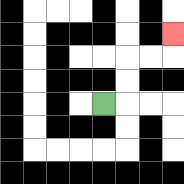{'start': '[4, 4]', 'end': '[7, 1]', 'path_directions': 'R,U,U,R,R,U', 'path_coordinates': '[[4, 4], [5, 4], [5, 3], [5, 2], [6, 2], [7, 2], [7, 1]]'}